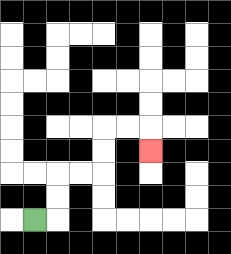{'start': '[1, 9]', 'end': '[6, 6]', 'path_directions': 'R,U,U,R,R,U,U,R,R,D', 'path_coordinates': '[[1, 9], [2, 9], [2, 8], [2, 7], [3, 7], [4, 7], [4, 6], [4, 5], [5, 5], [6, 5], [6, 6]]'}